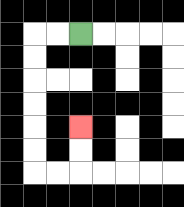{'start': '[3, 1]', 'end': '[3, 5]', 'path_directions': 'L,L,D,D,D,D,D,D,R,R,U,U', 'path_coordinates': '[[3, 1], [2, 1], [1, 1], [1, 2], [1, 3], [1, 4], [1, 5], [1, 6], [1, 7], [2, 7], [3, 7], [3, 6], [3, 5]]'}